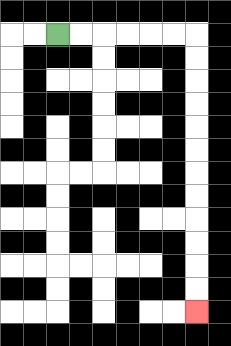{'start': '[2, 1]', 'end': '[8, 13]', 'path_directions': 'R,R,R,R,R,R,D,D,D,D,D,D,D,D,D,D,D,D', 'path_coordinates': '[[2, 1], [3, 1], [4, 1], [5, 1], [6, 1], [7, 1], [8, 1], [8, 2], [8, 3], [8, 4], [8, 5], [8, 6], [8, 7], [8, 8], [8, 9], [8, 10], [8, 11], [8, 12], [8, 13]]'}